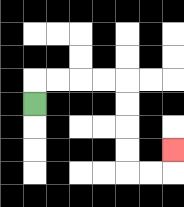{'start': '[1, 4]', 'end': '[7, 6]', 'path_directions': 'U,R,R,R,R,D,D,D,D,R,R,U', 'path_coordinates': '[[1, 4], [1, 3], [2, 3], [3, 3], [4, 3], [5, 3], [5, 4], [5, 5], [5, 6], [5, 7], [6, 7], [7, 7], [7, 6]]'}